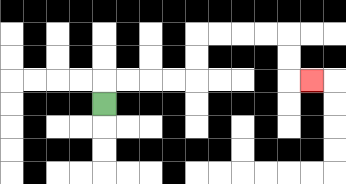{'start': '[4, 4]', 'end': '[13, 3]', 'path_directions': 'U,R,R,R,R,U,U,R,R,R,R,D,D,R', 'path_coordinates': '[[4, 4], [4, 3], [5, 3], [6, 3], [7, 3], [8, 3], [8, 2], [8, 1], [9, 1], [10, 1], [11, 1], [12, 1], [12, 2], [12, 3], [13, 3]]'}